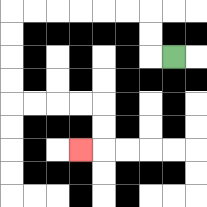{'start': '[7, 2]', 'end': '[3, 6]', 'path_directions': 'L,U,U,L,L,L,L,L,L,D,D,D,D,R,R,R,R,D,D,L', 'path_coordinates': '[[7, 2], [6, 2], [6, 1], [6, 0], [5, 0], [4, 0], [3, 0], [2, 0], [1, 0], [0, 0], [0, 1], [0, 2], [0, 3], [0, 4], [1, 4], [2, 4], [3, 4], [4, 4], [4, 5], [4, 6], [3, 6]]'}